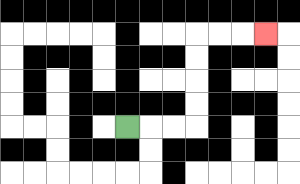{'start': '[5, 5]', 'end': '[11, 1]', 'path_directions': 'R,R,R,U,U,U,U,R,R,R', 'path_coordinates': '[[5, 5], [6, 5], [7, 5], [8, 5], [8, 4], [8, 3], [8, 2], [8, 1], [9, 1], [10, 1], [11, 1]]'}